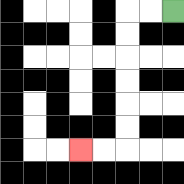{'start': '[7, 0]', 'end': '[3, 6]', 'path_directions': 'L,L,D,D,D,D,D,D,L,L', 'path_coordinates': '[[7, 0], [6, 0], [5, 0], [5, 1], [5, 2], [5, 3], [5, 4], [5, 5], [5, 6], [4, 6], [3, 6]]'}